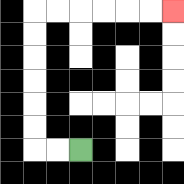{'start': '[3, 6]', 'end': '[7, 0]', 'path_directions': 'L,L,U,U,U,U,U,U,R,R,R,R,R,R', 'path_coordinates': '[[3, 6], [2, 6], [1, 6], [1, 5], [1, 4], [1, 3], [1, 2], [1, 1], [1, 0], [2, 0], [3, 0], [4, 0], [5, 0], [6, 0], [7, 0]]'}